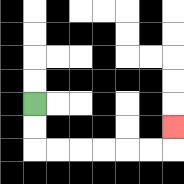{'start': '[1, 4]', 'end': '[7, 5]', 'path_directions': 'D,D,R,R,R,R,R,R,U', 'path_coordinates': '[[1, 4], [1, 5], [1, 6], [2, 6], [3, 6], [4, 6], [5, 6], [6, 6], [7, 6], [7, 5]]'}